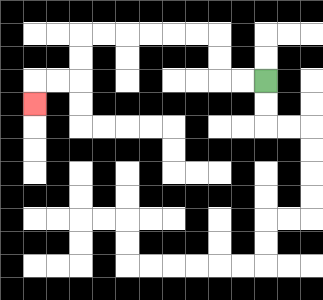{'start': '[11, 3]', 'end': '[1, 4]', 'path_directions': 'L,L,U,U,L,L,L,L,L,L,D,D,L,L,D', 'path_coordinates': '[[11, 3], [10, 3], [9, 3], [9, 2], [9, 1], [8, 1], [7, 1], [6, 1], [5, 1], [4, 1], [3, 1], [3, 2], [3, 3], [2, 3], [1, 3], [1, 4]]'}